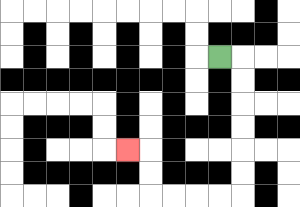{'start': '[9, 2]', 'end': '[5, 6]', 'path_directions': 'R,D,D,D,D,D,D,L,L,L,L,U,U,L', 'path_coordinates': '[[9, 2], [10, 2], [10, 3], [10, 4], [10, 5], [10, 6], [10, 7], [10, 8], [9, 8], [8, 8], [7, 8], [6, 8], [6, 7], [6, 6], [5, 6]]'}